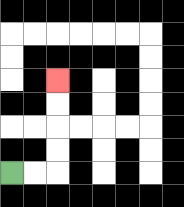{'start': '[0, 7]', 'end': '[2, 3]', 'path_directions': 'R,R,U,U,U,U', 'path_coordinates': '[[0, 7], [1, 7], [2, 7], [2, 6], [2, 5], [2, 4], [2, 3]]'}